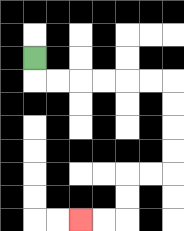{'start': '[1, 2]', 'end': '[3, 9]', 'path_directions': 'D,R,R,R,R,R,R,D,D,D,D,L,L,D,D,L,L', 'path_coordinates': '[[1, 2], [1, 3], [2, 3], [3, 3], [4, 3], [5, 3], [6, 3], [7, 3], [7, 4], [7, 5], [7, 6], [7, 7], [6, 7], [5, 7], [5, 8], [5, 9], [4, 9], [3, 9]]'}